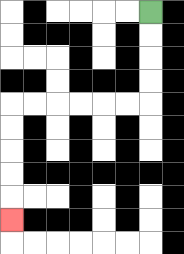{'start': '[6, 0]', 'end': '[0, 9]', 'path_directions': 'D,D,D,D,L,L,L,L,L,L,D,D,D,D,D', 'path_coordinates': '[[6, 0], [6, 1], [6, 2], [6, 3], [6, 4], [5, 4], [4, 4], [3, 4], [2, 4], [1, 4], [0, 4], [0, 5], [0, 6], [0, 7], [0, 8], [0, 9]]'}